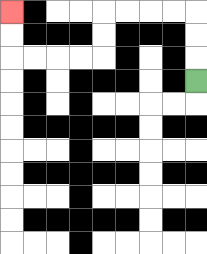{'start': '[8, 3]', 'end': '[0, 0]', 'path_directions': 'U,U,U,L,L,L,L,D,D,L,L,L,L,U,U', 'path_coordinates': '[[8, 3], [8, 2], [8, 1], [8, 0], [7, 0], [6, 0], [5, 0], [4, 0], [4, 1], [4, 2], [3, 2], [2, 2], [1, 2], [0, 2], [0, 1], [0, 0]]'}